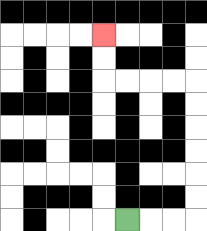{'start': '[5, 9]', 'end': '[4, 1]', 'path_directions': 'R,R,R,U,U,U,U,U,U,L,L,L,L,U,U', 'path_coordinates': '[[5, 9], [6, 9], [7, 9], [8, 9], [8, 8], [8, 7], [8, 6], [8, 5], [8, 4], [8, 3], [7, 3], [6, 3], [5, 3], [4, 3], [4, 2], [4, 1]]'}